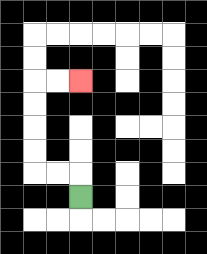{'start': '[3, 8]', 'end': '[3, 3]', 'path_directions': 'U,L,L,U,U,U,U,R,R', 'path_coordinates': '[[3, 8], [3, 7], [2, 7], [1, 7], [1, 6], [1, 5], [1, 4], [1, 3], [2, 3], [3, 3]]'}